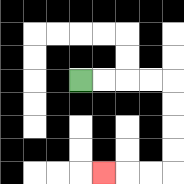{'start': '[3, 3]', 'end': '[4, 7]', 'path_directions': 'R,R,R,R,D,D,D,D,L,L,L', 'path_coordinates': '[[3, 3], [4, 3], [5, 3], [6, 3], [7, 3], [7, 4], [7, 5], [7, 6], [7, 7], [6, 7], [5, 7], [4, 7]]'}